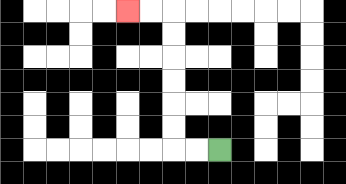{'start': '[9, 6]', 'end': '[5, 0]', 'path_directions': 'L,L,U,U,U,U,U,U,L,L', 'path_coordinates': '[[9, 6], [8, 6], [7, 6], [7, 5], [7, 4], [7, 3], [7, 2], [7, 1], [7, 0], [6, 0], [5, 0]]'}